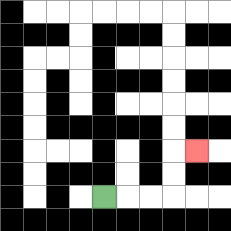{'start': '[4, 8]', 'end': '[8, 6]', 'path_directions': 'R,R,R,U,U,R', 'path_coordinates': '[[4, 8], [5, 8], [6, 8], [7, 8], [7, 7], [7, 6], [8, 6]]'}